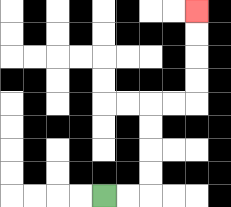{'start': '[4, 8]', 'end': '[8, 0]', 'path_directions': 'R,R,U,U,U,U,R,R,U,U,U,U', 'path_coordinates': '[[4, 8], [5, 8], [6, 8], [6, 7], [6, 6], [6, 5], [6, 4], [7, 4], [8, 4], [8, 3], [8, 2], [8, 1], [8, 0]]'}